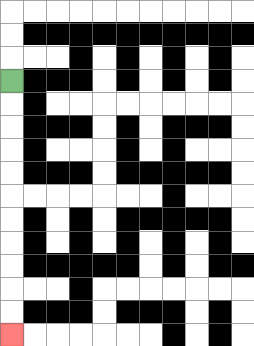{'start': '[0, 3]', 'end': '[0, 14]', 'path_directions': 'D,D,D,D,D,D,D,D,D,D,D', 'path_coordinates': '[[0, 3], [0, 4], [0, 5], [0, 6], [0, 7], [0, 8], [0, 9], [0, 10], [0, 11], [0, 12], [0, 13], [0, 14]]'}